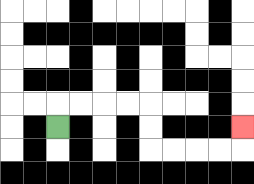{'start': '[2, 5]', 'end': '[10, 5]', 'path_directions': 'U,R,R,R,R,D,D,R,R,R,R,U', 'path_coordinates': '[[2, 5], [2, 4], [3, 4], [4, 4], [5, 4], [6, 4], [6, 5], [6, 6], [7, 6], [8, 6], [9, 6], [10, 6], [10, 5]]'}